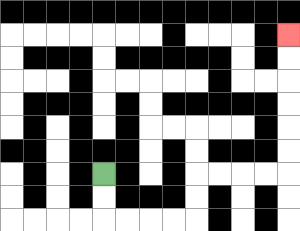{'start': '[4, 7]', 'end': '[12, 1]', 'path_directions': 'D,D,R,R,R,R,U,U,R,R,R,R,U,U,U,U,U,U', 'path_coordinates': '[[4, 7], [4, 8], [4, 9], [5, 9], [6, 9], [7, 9], [8, 9], [8, 8], [8, 7], [9, 7], [10, 7], [11, 7], [12, 7], [12, 6], [12, 5], [12, 4], [12, 3], [12, 2], [12, 1]]'}